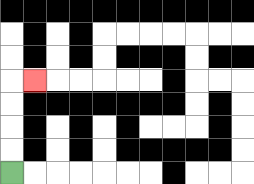{'start': '[0, 7]', 'end': '[1, 3]', 'path_directions': 'U,U,U,U,R', 'path_coordinates': '[[0, 7], [0, 6], [0, 5], [0, 4], [0, 3], [1, 3]]'}